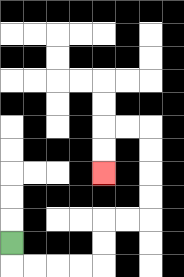{'start': '[0, 10]', 'end': '[4, 7]', 'path_directions': 'D,R,R,R,R,U,U,R,R,U,U,U,U,L,L,D,D', 'path_coordinates': '[[0, 10], [0, 11], [1, 11], [2, 11], [3, 11], [4, 11], [4, 10], [4, 9], [5, 9], [6, 9], [6, 8], [6, 7], [6, 6], [6, 5], [5, 5], [4, 5], [4, 6], [4, 7]]'}